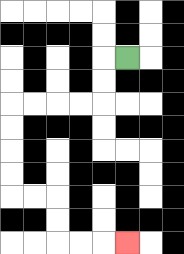{'start': '[5, 2]', 'end': '[5, 10]', 'path_directions': 'L,D,D,L,L,L,L,D,D,D,D,R,R,D,D,R,R,R', 'path_coordinates': '[[5, 2], [4, 2], [4, 3], [4, 4], [3, 4], [2, 4], [1, 4], [0, 4], [0, 5], [0, 6], [0, 7], [0, 8], [1, 8], [2, 8], [2, 9], [2, 10], [3, 10], [4, 10], [5, 10]]'}